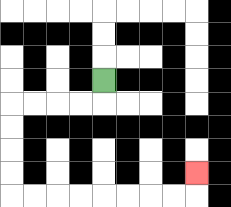{'start': '[4, 3]', 'end': '[8, 7]', 'path_directions': 'D,L,L,L,L,D,D,D,D,R,R,R,R,R,R,R,R,U', 'path_coordinates': '[[4, 3], [4, 4], [3, 4], [2, 4], [1, 4], [0, 4], [0, 5], [0, 6], [0, 7], [0, 8], [1, 8], [2, 8], [3, 8], [4, 8], [5, 8], [6, 8], [7, 8], [8, 8], [8, 7]]'}